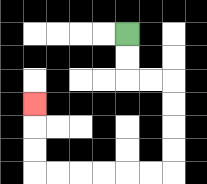{'start': '[5, 1]', 'end': '[1, 4]', 'path_directions': 'D,D,R,R,D,D,D,D,L,L,L,L,L,L,U,U,U', 'path_coordinates': '[[5, 1], [5, 2], [5, 3], [6, 3], [7, 3], [7, 4], [7, 5], [7, 6], [7, 7], [6, 7], [5, 7], [4, 7], [3, 7], [2, 7], [1, 7], [1, 6], [1, 5], [1, 4]]'}